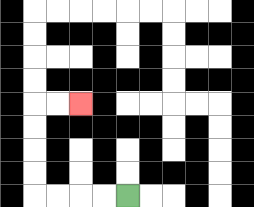{'start': '[5, 8]', 'end': '[3, 4]', 'path_directions': 'L,L,L,L,U,U,U,U,R,R', 'path_coordinates': '[[5, 8], [4, 8], [3, 8], [2, 8], [1, 8], [1, 7], [1, 6], [1, 5], [1, 4], [2, 4], [3, 4]]'}